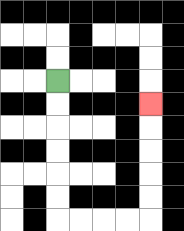{'start': '[2, 3]', 'end': '[6, 4]', 'path_directions': 'D,D,D,D,D,D,R,R,R,R,U,U,U,U,U', 'path_coordinates': '[[2, 3], [2, 4], [2, 5], [2, 6], [2, 7], [2, 8], [2, 9], [3, 9], [4, 9], [5, 9], [6, 9], [6, 8], [6, 7], [6, 6], [6, 5], [6, 4]]'}